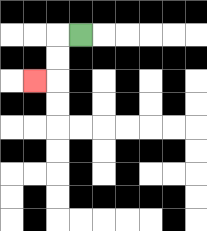{'start': '[3, 1]', 'end': '[1, 3]', 'path_directions': 'L,D,D,L', 'path_coordinates': '[[3, 1], [2, 1], [2, 2], [2, 3], [1, 3]]'}